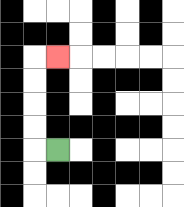{'start': '[2, 6]', 'end': '[2, 2]', 'path_directions': 'L,U,U,U,U,R', 'path_coordinates': '[[2, 6], [1, 6], [1, 5], [1, 4], [1, 3], [1, 2], [2, 2]]'}